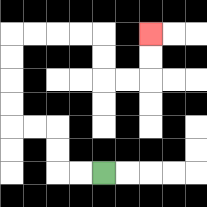{'start': '[4, 7]', 'end': '[6, 1]', 'path_directions': 'L,L,U,U,L,L,U,U,U,U,R,R,R,R,D,D,R,R,U,U', 'path_coordinates': '[[4, 7], [3, 7], [2, 7], [2, 6], [2, 5], [1, 5], [0, 5], [0, 4], [0, 3], [0, 2], [0, 1], [1, 1], [2, 1], [3, 1], [4, 1], [4, 2], [4, 3], [5, 3], [6, 3], [6, 2], [6, 1]]'}